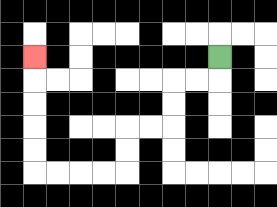{'start': '[9, 2]', 'end': '[1, 2]', 'path_directions': 'D,L,L,D,D,L,L,D,D,L,L,L,L,U,U,U,U,U', 'path_coordinates': '[[9, 2], [9, 3], [8, 3], [7, 3], [7, 4], [7, 5], [6, 5], [5, 5], [5, 6], [5, 7], [4, 7], [3, 7], [2, 7], [1, 7], [1, 6], [1, 5], [1, 4], [1, 3], [1, 2]]'}